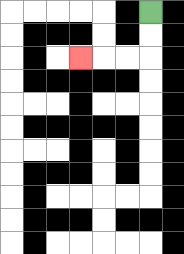{'start': '[6, 0]', 'end': '[3, 2]', 'path_directions': 'D,D,L,L,L', 'path_coordinates': '[[6, 0], [6, 1], [6, 2], [5, 2], [4, 2], [3, 2]]'}